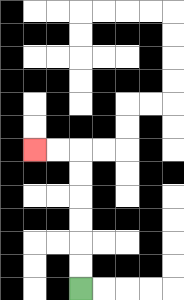{'start': '[3, 12]', 'end': '[1, 6]', 'path_directions': 'U,U,U,U,U,U,L,L', 'path_coordinates': '[[3, 12], [3, 11], [3, 10], [3, 9], [3, 8], [3, 7], [3, 6], [2, 6], [1, 6]]'}